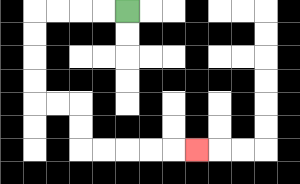{'start': '[5, 0]', 'end': '[8, 6]', 'path_directions': 'L,L,L,L,D,D,D,D,R,R,D,D,R,R,R,R,R', 'path_coordinates': '[[5, 0], [4, 0], [3, 0], [2, 0], [1, 0], [1, 1], [1, 2], [1, 3], [1, 4], [2, 4], [3, 4], [3, 5], [3, 6], [4, 6], [5, 6], [6, 6], [7, 6], [8, 6]]'}